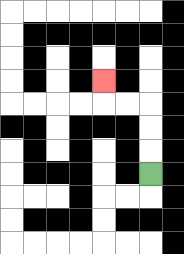{'start': '[6, 7]', 'end': '[4, 3]', 'path_directions': 'U,U,U,L,L,U', 'path_coordinates': '[[6, 7], [6, 6], [6, 5], [6, 4], [5, 4], [4, 4], [4, 3]]'}